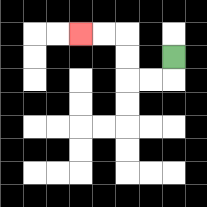{'start': '[7, 2]', 'end': '[3, 1]', 'path_directions': 'D,L,L,U,U,L,L', 'path_coordinates': '[[7, 2], [7, 3], [6, 3], [5, 3], [5, 2], [5, 1], [4, 1], [3, 1]]'}